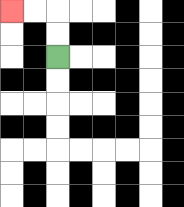{'start': '[2, 2]', 'end': '[0, 0]', 'path_directions': 'U,U,L,L', 'path_coordinates': '[[2, 2], [2, 1], [2, 0], [1, 0], [0, 0]]'}